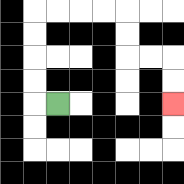{'start': '[2, 4]', 'end': '[7, 4]', 'path_directions': 'L,U,U,U,U,R,R,R,R,D,D,R,R,D,D', 'path_coordinates': '[[2, 4], [1, 4], [1, 3], [1, 2], [1, 1], [1, 0], [2, 0], [3, 0], [4, 0], [5, 0], [5, 1], [5, 2], [6, 2], [7, 2], [7, 3], [7, 4]]'}